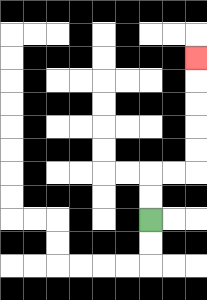{'start': '[6, 9]', 'end': '[8, 2]', 'path_directions': 'U,U,R,R,U,U,U,U,U', 'path_coordinates': '[[6, 9], [6, 8], [6, 7], [7, 7], [8, 7], [8, 6], [8, 5], [8, 4], [8, 3], [8, 2]]'}